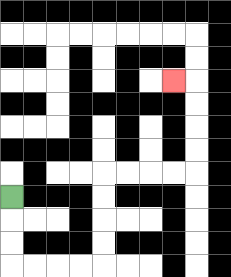{'start': '[0, 8]', 'end': '[7, 3]', 'path_directions': 'D,D,D,R,R,R,R,U,U,U,U,R,R,R,R,U,U,U,U,L', 'path_coordinates': '[[0, 8], [0, 9], [0, 10], [0, 11], [1, 11], [2, 11], [3, 11], [4, 11], [4, 10], [4, 9], [4, 8], [4, 7], [5, 7], [6, 7], [7, 7], [8, 7], [8, 6], [8, 5], [8, 4], [8, 3], [7, 3]]'}